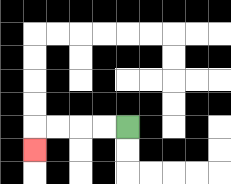{'start': '[5, 5]', 'end': '[1, 6]', 'path_directions': 'L,L,L,L,D', 'path_coordinates': '[[5, 5], [4, 5], [3, 5], [2, 5], [1, 5], [1, 6]]'}